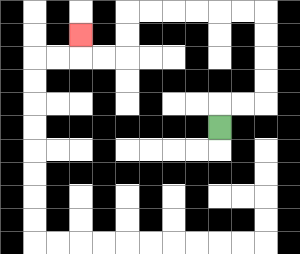{'start': '[9, 5]', 'end': '[3, 1]', 'path_directions': 'U,R,R,U,U,U,U,L,L,L,L,L,L,D,D,L,L,U', 'path_coordinates': '[[9, 5], [9, 4], [10, 4], [11, 4], [11, 3], [11, 2], [11, 1], [11, 0], [10, 0], [9, 0], [8, 0], [7, 0], [6, 0], [5, 0], [5, 1], [5, 2], [4, 2], [3, 2], [3, 1]]'}